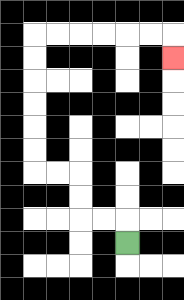{'start': '[5, 10]', 'end': '[7, 2]', 'path_directions': 'U,L,L,U,U,L,L,U,U,U,U,U,U,R,R,R,R,R,R,D', 'path_coordinates': '[[5, 10], [5, 9], [4, 9], [3, 9], [3, 8], [3, 7], [2, 7], [1, 7], [1, 6], [1, 5], [1, 4], [1, 3], [1, 2], [1, 1], [2, 1], [3, 1], [4, 1], [5, 1], [6, 1], [7, 1], [7, 2]]'}